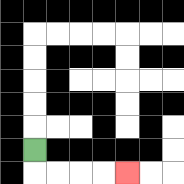{'start': '[1, 6]', 'end': '[5, 7]', 'path_directions': 'D,R,R,R,R', 'path_coordinates': '[[1, 6], [1, 7], [2, 7], [3, 7], [4, 7], [5, 7]]'}